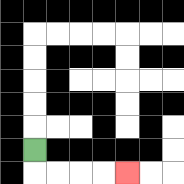{'start': '[1, 6]', 'end': '[5, 7]', 'path_directions': 'D,R,R,R,R', 'path_coordinates': '[[1, 6], [1, 7], [2, 7], [3, 7], [4, 7], [5, 7]]'}